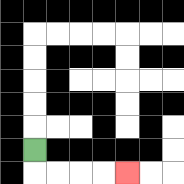{'start': '[1, 6]', 'end': '[5, 7]', 'path_directions': 'D,R,R,R,R', 'path_coordinates': '[[1, 6], [1, 7], [2, 7], [3, 7], [4, 7], [5, 7]]'}